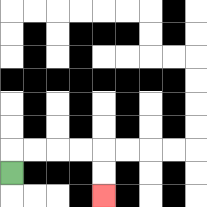{'start': '[0, 7]', 'end': '[4, 8]', 'path_directions': 'U,R,R,R,R,D,D', 'path_coordinates': '[[0, 7], [0, 6], [1, 6], [2, 6], [3, 6], [4, 6], [4, 7], [4, 8]]'}